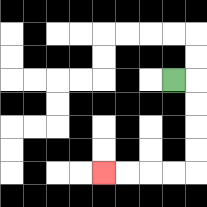{'start': '[7, 3]', 'end': '[4, 7]', 'path_directions': 'R,D,D,D,D,L,L,L,L', 'path_coordinates': '[[7, 3], [8, 3], [8, 4], [8, 5], [8, 6], [8, 7], [7, 7], [6, 7], [5, 7], [4, 7]]'}